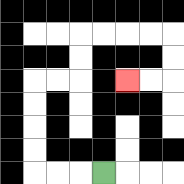{'start': '[4, 7]', 'end': '[5, 3]', 'path_directions': 'L,L,L,U,U,U,U,R,R,U,U,R,R,R,R,D,D,L,L', 'path_coordinates': '[[4, 7], [3, 7], [2, 7], [1, 7], [1, 6], [1, 5], [1, 4], [1, 3], [2, 3], [3, 3], [3, 2], [3, 1], [4, 1], [5, 1], [6, 1], [7, 1], [7, 2], [7, 3], [6, 3], [5, 3]]'}